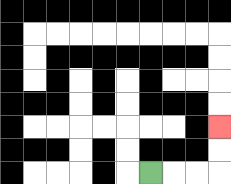{'start': '[6, 7]', 'end': '[9, 5]', 'path_directions': 'R,R,R,U,U', 'path_coordinates': '[[6, 7], [7, 7], [8, 7], [9, 7], [9, 6], [9, 5]]'}